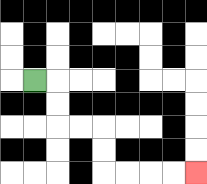{'start': '[1, 3]', 'end': '[8, 7]', 'path_directions': 'R,D,D,R,R,D,D,R,R,R,R', 'path_coordinates': '[[1, 3], [2, 3], [2, 4], [2, 5], [3, 5], [4, 5], [4, 6], [4, 7], [5, 7], [6, 7], [7, 7], [8, 7]]'}